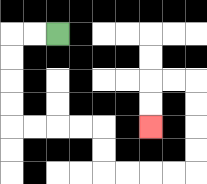{'start': '[2, 1]', 'end': '[6, 5]', 'path_directions': 'L,L,D,D,D,D,R,R,R,R,D,D,R,R,R,R,U,U,U,U,L,L,D,D', 'path_coordinates': '[[2, 1], [1, 1], [0, 1], [0, 2], [0, 3], [0, 4], [0, 5], [1, 5], [2, 5], [3, 5], [4, 5], [4, 6], [4, 7], [5, 7], [6, 7], [7, 7], [8, 7], [8, 6], [8, 5], [8, 4], [8, 3], [7, 3], [6, 3], [6, 4], [6, 5]]'}